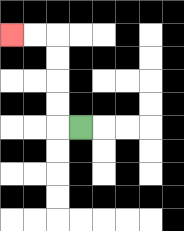{'start': '[3, 5]', 'end': '[0, 1]', 'path_directions': 'L,U,U,U,U,L,L', 'path_coordinates': '[[3, 5], [2, 5], [2, 4], [2, 3], [2, 2], [2, 1], [1, 1], [0, 1]]'}